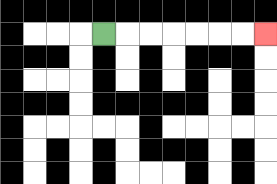{'start': '[4, 1]', 'end': '[11, 1]', 'path_directions': 'R,R,R,R,R,R,R', 'path_coordinates': '[[4, 1], [5, 1], [6, 1], [7, 1], [8, 1], [9, 1], [10, 1], [11, 1]]'}